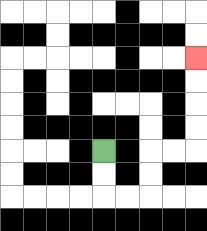{'start': '[4, 6]', 'end': '[8, 2]', 'path_directions': 'D,D,R,R,U,U,R,R,U,U,U,U', 'path_coordinates': '[[4, 6], [4, 7], [4, 8], [5, 8], [6, 8], [6, 7], [6, 6], [7, 6], [8, 6], [8, 5], [8, 4], [8, 3], [8, 2]]'}